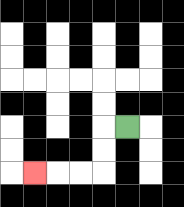{'start': '[5, 5]', 'end': '[1, 7]', 'path_directions': 'L,D,D,L,L,L', 'path_coordinates': '[[5, 5], [4, 5], [4, 6], [4, 7], [3, 7], [2, 7], [1, 7]]'}